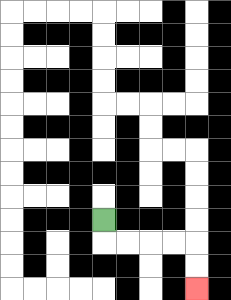{'start': '[4, 9]', 'end': '[8, 12]', 'path_directions': 'D,R,R,R,R,D,D', 'path_coordinates': '[[4, 9], [4, 10], [5, 10], [6, 10], [7, 10], [8, 10], [8, 11], [8, 12]]'}